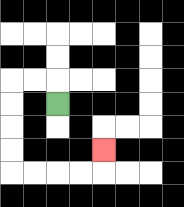{'start': '[2, 4]', 'end': '[4, 6]', 'path_directions': 'U,L,L,D,D,D,D,R,R,R,R,U', 'path_coordinates': '[[2, 4], [2, 3], [1, 3], [0, 3], [0, 4], [0, 5], [0, 6], [0, 7], [1, 7], [2, 7], [3, 7], [4, 7], [4, 6]]'}